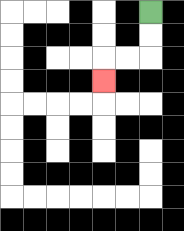{'start': '[6, 0]', 'end': '[4, 3]', 'path_directions': 'D,D,L,L,D', 'path_coordinates': '[[6, 0], [6, 1], [6, 2], [5, 2], [4, 2], [4, 3]]'}